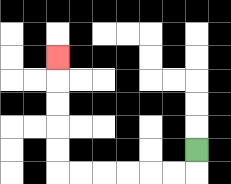{'start': '[8, 6]', 'end': '[2, 2]', 'path_directions': 'D,L,L,L,L,L,L,U,U,U,U,U', 'path_coordinates': '[[8, 6], [8, 7], [7, 7], [6, 7], [5, 7], [4, 7], [3, 7], [2, 7], [2, 6], [2, 5], [2, 4], [2, 3], [2, 2]]'}